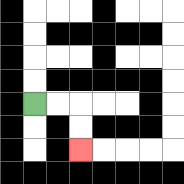{'start': '[1, 4]', 'end': '[3, 6]', 'path_directions': 'R,R,D,D', 'path_coordinates': '[[1, 4], [2, 4], [3, 4], [3, 5], [3, 6]]'}